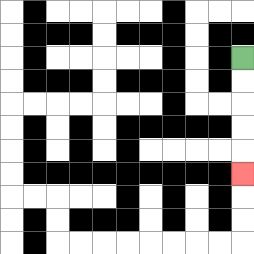{'start': '[10, 2]', 'end': '[10, 7]', 'path_directions': 'D,D,D,D,D', 'path_coordinates': '[[10, 2], [10, 3], [10, 4], [10, 5], [10, 6], [10, 7]]'}